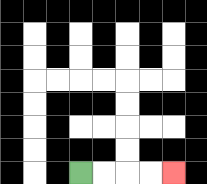{'start': '[3, 7]', 'end': '[7, 7]', 'path_directions': 'R,R,R,R', 'path_coordinates': '[[3, 7], [4, 7], [5, 7], [6, 7], [7, 7]]'}